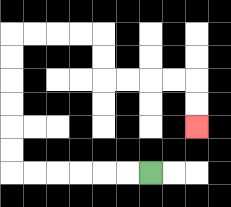{'start': '[6, 7]', 'end': '[8, 5]', 'path_directions': 'L,L,L,L,L,L,U,U,U,U,U,U,R,R,R,R,D,D,R,R,R,R,D,D', 'path_coordinates': '[[6, 7], [5, 7], [4, 7], [3, 7], [2, 7], [1, 7], [0, 7], [0, 6], [0, 5], [0, 4], [0, 3], [0, 2], [0, 1], [1, 1], [2, 1], [3, 1], [4, 1], [4, 2], [4, 3], [5, 3], [6, 3], [7, 3], [8, 3], [8, 4], [8, 5]]'}